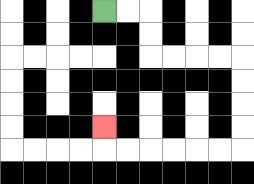{'start': '[4, 0]', 'end': '[4, 5]', 'path_directions': 'R,R,D,D,R,R,R,R,D,D,D,D,L,L,L,L,L,L,U', 'path_coordinates': '[[4, 0], [5, 0], [6, 0], [6, 1], [6, 2], [7, 2], [8, 2], [9, 2], [10, 2], [10, 3], [10, 4], [10, 5], [10, 6], [9, 6], [8, 6], [7, 6], [6, 6], [5, 6], [4, 6], [4, 5]]'}